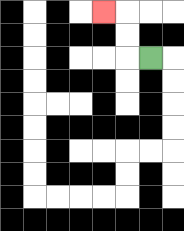{'start': '[6, 2]', 'end': '[4, 0]', 'path_directions': 'L,U,U,L', 'path_coordinates': '[[6, 2], [5, 2], [5, 1], [5, 0], [4, 0]]'}